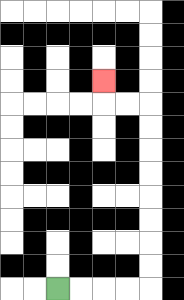{'start': '[2, 12]', 'end': '[4, 3]', 'path_directions': 'R,R,R,R,U,U,U,U,U,U,U,U,L,L,U', 'path_coordinates': '[[2, 12], [3, 12], [4, 12], [5, 12], [6, 12], [6, 11], [6, 10], [6, 9], [6, 8], [6, 7], [6, 6], [6, 5], [6, 4], [5, 4], [4, 4], [4, 3]]'}